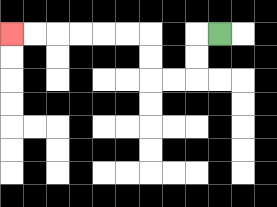{'start': '[9, 1]', 'end': '[0, 1]', 'path_directions': 'L,D,D,L,L,U,U,L,L,L,L,L,L', 'path_coordinates': '[[9, 1], [8, 1], [8, 2], [8, 3], [7, 3], [6, 3], [6, 2], [6, 1], [5, 1], [4, 1], [3, 1], [2, 1], [1, 1], [0, 1]]'}